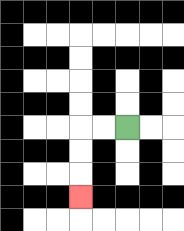{'start': '[5, 5]', 'end': '[3, 8]', 'path_directions': 'L,L,D,D,D', 'path_coordinates': '[[5, 5], [4, 5], [3, 5], [3, 6], [3, 7], [3, 8]]'}